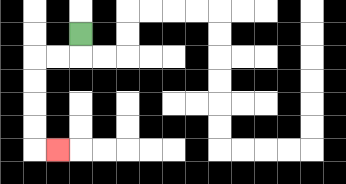{'start': '[3, 1]', 'end': '[2, 6]', 'path_directions': 'D,L,L,D,D,D,D,R', 'path_coordinates': '[[3, 1], [3, 2], [2, 2], [1, 2], [1, 3], [1, 4], [1, 5], [1, 6], [2, 6]]'}